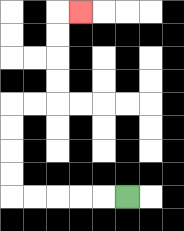{'start': '[5, 8]', 'end': '[3, 0]', 'path_directions': 'L,L,L,L,L,U,U,U,U,R,R,U,U,U,U,R', 'path_coordinates': '[[5, 8], [4, 8], [3, 8], [2, 8], [1, 8], [0, 8], [0, 7], [0, 6], [0, 5], [0, 4], [1, 4], [2, 4], [2, 3], [2, 2], [2, 1], [2, 0], [3, 0]]'}